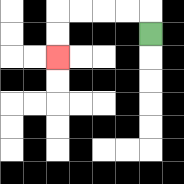{'start': '[6, 1]', 'end': '[2, 2]', 'path_directions': 'U,L,L,L,L,D,D', 'path_coordinates': '[[6, 1], [6, 0], [5, 0], [4, 0], [3, 0], [2, 0], [2, 1], [2, 2]]'}